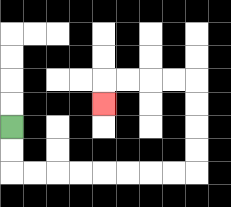{'start': '[0, 5]', 'end': '[4, 4]', 'path_directions': 'D,D,R,R,R,R,R,R,R,R,U,U,U,U,L,L,L,L,D', 'path_coordinates': '[[0, 5], [0, 6], [0, 7], [1, 7], [2, 7], [3, 7], [4, 7], [5, 7], [6, 7], [7, 7], [8, 7], [8, 6], [8, 5], [8, 4], [8, 3], [7, 3], [6, 3], [5, 3], [4, 3], [4, 4]]'}